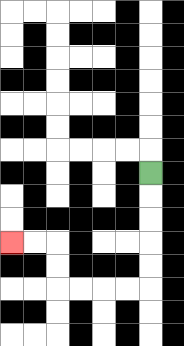{'start': '[6, 7]', 'end': '[0, 10]', 'path_directions': 'D,D,D,D,D,L,L,L,L,U,U,L,L', 'path_coordinates': '[[6, 7], [6, 8], [6, 9], [6, 10], [6, 11], [6, 12], [5, 12], [4, 12], [3, 12], [2, 12], [2, 11], [2, 10], [1, 10], [0, 10]]'}